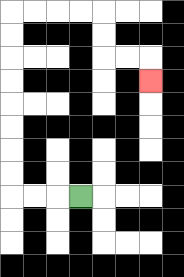{'start': '[3, 8]', 'end': '[6, 3]', 'path_directions': 'L,L,L,U,U,U,U,U,U,U,U,R,R,R,R,D,D,R,R,D', 'path_coordinates': '[[3, 8], [2, 8], [1, 8], [0, 8], [0, 7], [0, 6], [0, 5], [0, 4], [0, 3], [0, 2], [0, 1], [0, 0], [1, 0], [2, 0], [3, 0], [4, 0], [4, 1], [4, 2], [5, 2], [6, 2], [6, 3]]'}